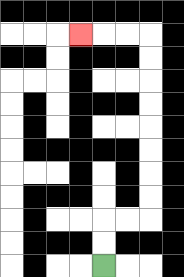{'start': '[4, 11]', 'end': '[3, 1]', 'path_directions': 'U,U,R,R,U,U,U,U,U,U,U,U,L,L,L', 'path_coordinates': '[[4, 11], [4, 10], [4, 9], [5, 9], [6, 9], [6, 8], [6, 7], [6, 6], [6, 5], [6, 4], [6, 3], [6, 2], [6, 1], [5, 1], [4, 1], [3, 1]]'}